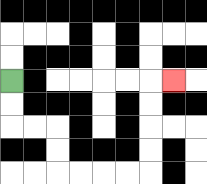{'start': '[0, 3]', 'end': '[7, 3]', 'path_directions': 'D,D,R,R,D,D,R,R,R,R,U,U,U,U,R', 'path_coordinates': '[[0, 3], [0, 4], [0, 5], [1, 5], [2, 5], [2, 6], [2, 7], [3, 7], [4, 7], [5, 7], [6, 7], [6, 6], [6, 5], [6, 4], [6, 3], [7, 3]]'}